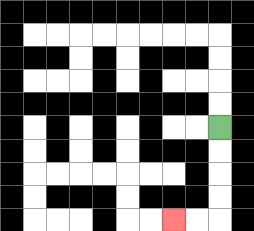{'start': '[9, 5]', 'end': '[7, 9]', 'path_directions': 'D,D,D,D,L,L', 'path_coordinates': '[[9, 5], [9, 6], [9, 7], [9, 8], [9, 9], [8, 9], [7, 9]]'}